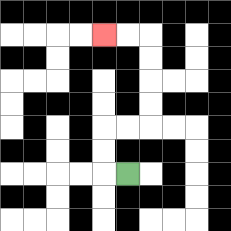{'start': '[5, 7]', 'end': '[4, 1]', 'path_directions': 'L,U,U,R,R,U,U,U,U,L,L', 'path_coordinates': '[[5, 7], [4, 7], [4, 6], [4, 5], [5, 5], [6, 5], [6, 4], [6, 3], [6, 2], [6, 1], [5, 1], [4, 1]]'}